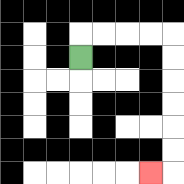{'start': '[3, 2]', 'end': '[6, 7]', 'path_directions': 'U,R,R,R,R,D,D,D,D,D,D,L', 'path_coordinates': '[[3, 2], [3, 1], [4, 1], [5, 1], [6, 1], [7, 1], [7, 2], [7, 3], [7, 4], [7, 5], [7, 6], [7, 7], [6, 7]]'}